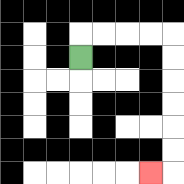{'start': '[3, 2]', 'end': '[6, 7]', 'path_directions': 'U,R,R,R,R,D,D,D,D,D,D,L', 'path_coordinates': '[[3, 2], [3, 1], [4, 1], [5, 1], [6, 1], [7, 1], [7, 2], [7, 3], [7, 4], [7, 5], [7, 6], [7, 7], [6, 7]]'}